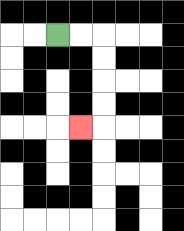{'start': '[2, 1]', 'end': '[3, 5]', 'path_directions': 'R,R,D,D,D,D,L', 'path_coordinates': '[[2, 1], [3, 1], [4, 1], [4, 2], [4, 3], [4, 4], [4, 5], [3, 5]]'}